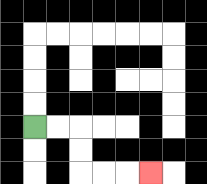{'start': '[1, 5]', 'end': '[6, 7]', 'path_directions': 'R,R,D,D,R,R,R', 'path_coordinates': '[[1, 5], [2, 5], [3, 5], [3, 6], [3, 7], [4, 7], [5, 7], [6, 7]]'}